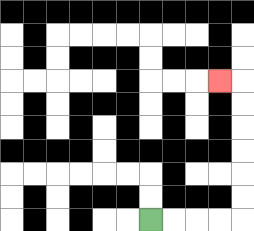{'start': '[6, 9]', 'end': '[9, 3]', 'path_directions': 'R,R,R,R,U,U,U,U,U,U,L', 'path_coordinates': '[[6, 9], [7, 9], [8, 9], [9, 9], [10, 9], [10, 8], [10, 7], [10, 6], [10, 5], [10, 4], [10, 3], [9, 3]]'}